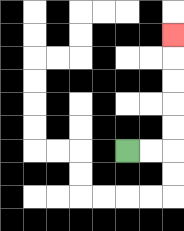{'start': '[5, 6]', 'end': '[7, 1]', 'path_directions': 'R,R,U,U,U,U,U', 'path_coordinates': '[[5, 6], [6, 6], [7, 6], [7, 5], [7, 4], [7, 3], [7, 2], [7, 1]]'}